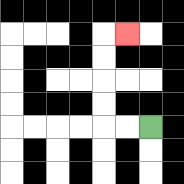{'start': '[6, 5]', 'end': '[5, 1]', 'path_directions': 'L,L,U,U,U,U,R', 'path_coordinates': '[[6, 5], [5, 5], [4, 5], [4, 4], [4, 3], [4, 2], [4, 1], [5, 1]]'}